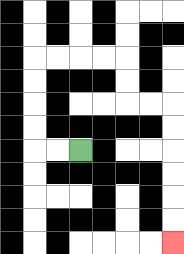{'start': '[3, 6]', 'end': '[7, 10]', 'path_directions': 'L,L,U,U,U,U,R,R,R,R,D,D,R,R,D,D,D,D,D,D', 'path_coordinates': '[[3, 6], [2, 6], [1, 6], [1, 5], [1, 4], [1, 3], [1, 2], [2, 2], [3, 2], [4, 2], [5, 2], [5, 3], [5, 4], [6, 4], [7, 4], [7, 5], [7, 6], [7, 7], [7, 8], [7, 9], [7, 10]]'}